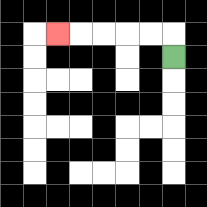{'start': '[7, 2]', 'end': '[2, 1]', 'path_directions': 'U,L,L,L,L,L', 'path_coordinates': '[[7, 2], [7, 1], [6, 1], [5, 1], [4, 1], [3, 1], [2, 1]]'}